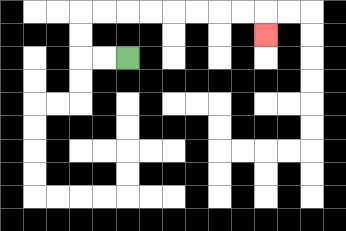{'start': '[5, 2]', 'end': '[11, 1]', 'path_directions': 'L,L,U,U,R,R,R,R,R,R,R,R,D', 'path_coordinates': '[[5, 2], [4, 2], [3, 2], [3, 1], [3, 0], [4, 0], [5, 0], [6, 0], [7, 0], [8, 0], [9, 0], [10, 0], [11, 0], [11, 1]]'}